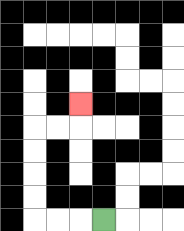{'start': '[4, 9]', 'end': '[3, 4]', 'path_directions': 'L,L,L,U,U,U,U,R,R,U', 'path_coordinates': '[[4, 9], [3, 9], [2, 9], [1, 9], [1, 8], [1, 7], [1, 6], [1, 5], [2, 5], [3, 5], [3, 4]]'}